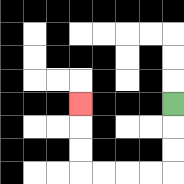{'start': '[7, 4]', 'end': '[3, 4]', 'path_directions': 'D,D,D,L,L,L,L,U,U,U', 'path_coordinates': '[[7, 4], [7, 5], [7, 6], [7, 7], [6, 7], [5, 7], [4, 7], [3, 7], [3, 6], [3, 5], [3, 4]]'}